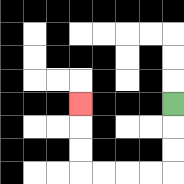{'start': '[7, 4]', 'end': '[3, 4]', 'path_directions': 'D,D,D,L,L,L,L,U,U,U', 'path_coordinates': '[[7, 4], [7, 5], [7, 6], [7, 7], [6, 7], [5, 7], [4, 7], [3, 7], [3, 6], [3, 5], [3, 4]]'}